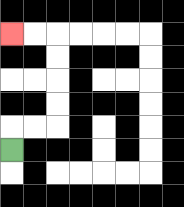{'start': '[0, 6]', 'end': '[0, 1]', 'path_directions': 'U,R,R,U,U,U,U,L,L', 'path_coordinates': '[[0, 6], [0, 5], [1, 5], [2, 5], [2, 4], [2, 3], [2, 2], [2, 1], [1, 1], [0, 1]]'}